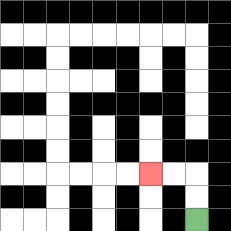{'start': '[8, 9]', 'end': '[6, 7]', 'path_directions': 'U,U,L,L', 'path_coordinates': '[[8, 9], [8, 8], [8, 7], [7, 7], [6, 7]]'}